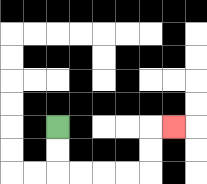{'start': '[2, 5]', 'end': '[7, 5]', 'path_directions': 'D,D,R,R,R,R,U,U,R', 'path_coordinates': '[[2, 5], [2, 6], [2, 7], [3, 7], [4, 7], [5, 7], [6, 7], [6, 6], [6, 5], [7, 5]]'}